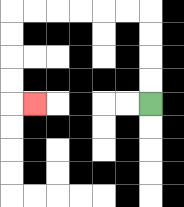{'start': '[6, 4]', 'end': '[1, 4]', 'path_directions': 'U,U,U,U,L,L,L,L,L,L,D,D,D,D,R', 'path_coordinates': '[[6, 4], [6, 3], [6, 2], [6, 1], [6, 0], [5, 0], [4, 0], [3, 0], [2, 0], [1, 0], [0, 0], [0, 1], [0, 2], [0, 3], [0, 4], [1, 4]]'}